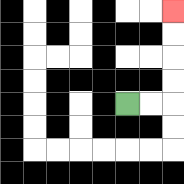{'start': '[5, 4]', 'end': '[7, 0]', 'path_directions': 'R,R,U,U,U,U', 'path_coordinates': '[[5, 4], [6, 4], [7, 4], [7, 3], [7, 2], [7, 1], [7, 0]]'}